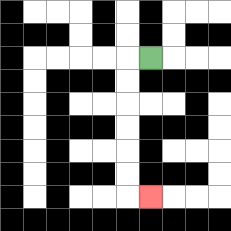{'start': '[6, 2]', 'end': '[6, 8]', 'path_directions': 'L,D,D,D,D,D,D,R', 'path_coordinates': '[[6, 2], [5, 2], [5, 3], [5, 4], [5, 5], [5, 6], [5, 7], [5, 8], [6, 8]]'}